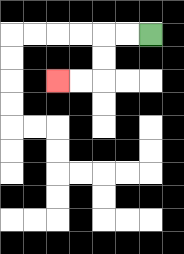{'start': '[6, 1]', 'end': '[2, 3]', 'path_directions': 'L,L,D,D,L,L', 'path_coordinates': '[[6, 1], [5, 1], [4, 1], [4, 2], [4, 3], [3, 3], [2, 3]]'}